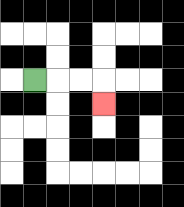{'start': '[1, 3]', 'end': '[4, 4]', 'path_directions': 'R,R,R,D', 'path_coordinates': '[[1, 3], [2, 3], [3, 3], [4, 3], [4, 4]]'}